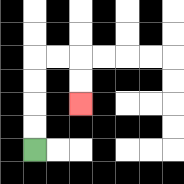{'start': '[1, 6]', 'end': '[3, 4]', 'path_directions': 'U,U,U,U,R,R,D,D', 'path_coordinates': '[[1, 6], [1, 5], [1, 4], [1, 3], [1, 2], [2, 2], [3, 2], [3, 3], [3, 4]]'}